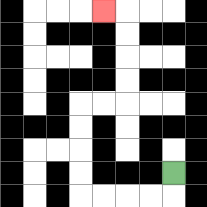{'start': '[7, 7]', 'end': '[4, 0]', 'path_directions': 'D,L,L,L,L,U,U,U,U,R,R,U,U,U,U,L', 'path_coordinates': '[[7, 7], [7, 8], [6, 8], [5, 8], [4, 8], [3, 8], [3, 7], [3, 6], [3, 5], [3, 4], [4, 4], [5, 4], [5, 3], [5, 2], [5, 1], [5, 0], [4, 0]]'}